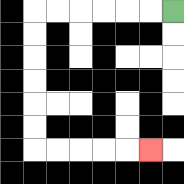{'start': '[7, 0]', 'end': '[6, 6]', 'path_directions': 'L,L,L,L,L,L,D,D,D,D,D,D,R,R,R,R,R', 'path_coordinates': '[[7, 0], [6, 0], [5, 0], [4, 0], [3, 0], [2, 0], [1, 0], [1, 1], [1, 2], [1, 3], [1, 4], [1, 5], [1, 6], [2, 6], [3, 6], [4, 6], [5, 6], [6, 6]]'}